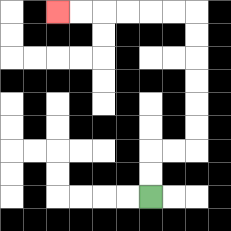{'start': '[6, 8]', 'end': '[2, 0]', 'path_directions': 'U,U,R,R,U,U,U,U,U,U,L,L,L,L,L,L', 'path_coordinates': '[[6, 8], [6, 7], [6, 6], [7, 6], [8, 6], [8, 5], [8, 4], [8, 3], [8, 2], [8, 1], [8, 0], [7, 0], [6, 0], [5, 0], [4, 0], [3, 0], [2, 0]]'}